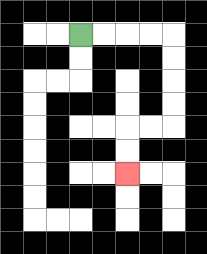{'start': '[3, 1]', 'end': '[5, 7]', 'path_directions': 'R,R,R,R,D,D,D,D,L,L,D,D', 'path_coordinates': '[[3, 1], [4, 1], [5, 1], [6, 1], [7, 1], [7, 2], [7, 3], [7, 4], [7, 5], [6, 5], [5, 5], [5, 6], [5, 7]]'}